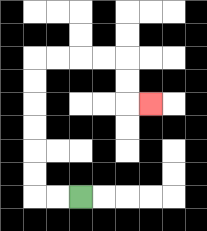{'start': '[3, 8]', 'end': '[6, 4]', 'path_directions': 'L,L,U,U,U,U,U,U,R,R,R,R,D,D,R', 'path_coordinates': '[[3, 8], [2, 8], [1, 8], [1, 7], [1, 6], [1, 5], [1, 4], [1, 3], [1, 2], [2, 2], [3, 2], [4, 2], [5, 2], [5, 3], [5, 4], [6, 4]]'}